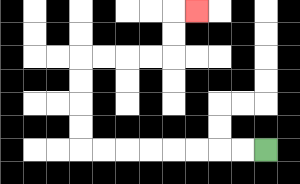{'start': '[11, 6]', 'end': '[8, 0]', 'path_directions': 'L,L,L,L,L,L,L,L,U,U,U,U,R,R,R,R,U,U,R', 'path_coordinates': '[[11, 6], [10, 6], [9, 6], [8, 6], [7, 6], [6, 6], [5, 6], [4, 6], [3, 6], [3, 5], [3, 4], [3, 3], [3, 2], [4, 2], [5, 2], [6, 2], [7, 2], [7, 1], [7, 0], [8, 0]]'}